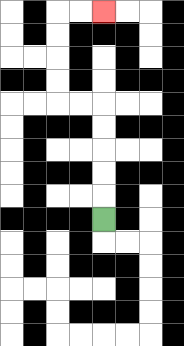{'start': '[4, 9]', 'end': '[4, 0]', 'path_directions': 'U,U,U,U,U,L,L,U,U,U,U,R,R', 'path_coordinates': '[[4, 9], [4, 8], [4, 7], [4, 6], [4, 5], [4, 4], [3, 4], [2, 4], [2, 3], [2, 2], [2, 1], [2, 0], [3, 0], [4, 0]]'}